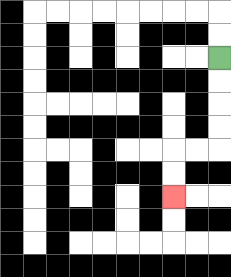{'start': '[9, 2]', 'end': '[7, 8]', 'path_directions': 'D,D,D,D,L,L,D,D', 'path_coordinates': '[[9, 2], [9, 3], [9, 4], [9, 5], [9, 6], [8, 6], [7, 6], [7, 7], [7, 8]]'}